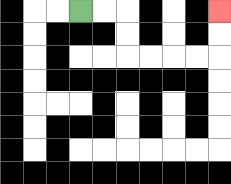{'start': '[3, 0]', 'end': '[9, 0]', 'path_directions': 'R,R,D,D,R,R,R,R,U,U', 'path_coordinates': '[[3, 0], [4, 0], [5, 0], [5, 1], [5, 2], [6, 2], [7, 2], [8, 2], [9, 2], [9, 1], [9, 0]]'}